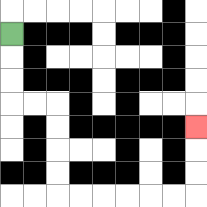{'start': '[0, 1]', 'end': '[8, 5]', 'path_directions': 'D,D,D,R,R,D,D,D,D,R,R,R,R,R,R,U,U,U', 'path_coordinates': '[[0, 1], [0, 2], [0, 3], [0, 4], [1, 4], [2, 4], [2, 5], [2, 6], [2, 7], [2, 8], [3, 8], [4, 8], [5, 8], [6, 8], [7, 8], [8, 8], [8, 7], [8, 6], [8, 5]]'}